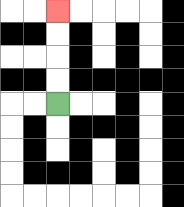{'start': '[2, 4]', 'end': '[2, 0]', 'path_directions': 'U,U,U,U', 'path_coordinates': '[[2, 4], [2, 3], [2, 2], [2, 1], [2, 0]]'}